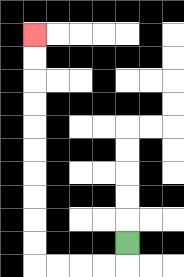{'start': '[5, 10]', 'end': '[1, 1]', 'path_directions': 'D,L,L,L,L,U,U,U,U,U,U,U,U,U,U', 'path_coordinates': '[[5, 10], [5, 11], [4, 11], [3, 11], [2, 11], [1, 11], [1, 10], [1, 9], [1, 8], [1, 7], [1, 6], [1, 5], [1, 4], [1, 3], [1, 2], [1, 1]]'}